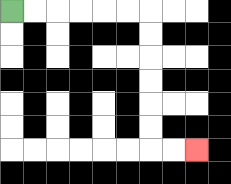{'start': '[0, 0]', 'end': '[8, 6]', 'path_directions': 'R,R,R,R,R,R,D,D,D,D,D,D,R,R', 'path_coordinates': '[[0, 0], [1, 0], [2, 0], [3, 0], [4, 0], [5, 0], [6, 0], [6, 1], [6, 2], [6, 3], [6, 4], [6, 5], [6, 6], [7, 6], [8, 6]]'}